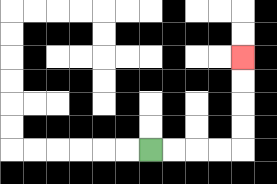{'start': '[6, 6]', 'end': '[10, 2]', 'path_directions': 'R,R,R,R,U,U,U,U', 'path_coordinates': '[[6, 6], [7, 6], [8, 6], [9, 6], [10, 6], [10, 5], [10, 4], [10, 3], [10, 2]]'}